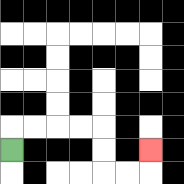{'start': '[0, 6]', 'end': '[6, 6]', 'path_directions': 'U,R,R,R,R,D,D,R,R,U', 'path_coordinates': '[[0, 6], [0, 5], [1, 5], [2, 5], [3, 5], [4, 5], [4, 6], [4, 7], [5, 7], [6, 7], [6, 6]]'}